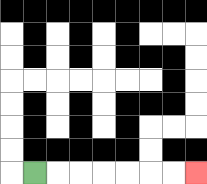{'start': '[1, 7]', 'end': '[8, 7]', 'path_directions': 'R,R,R,R,R,R,R', 'path_coordinates': '[[1, 7], [2, 7], [3, 7], [4, 7], [5, 7], [6, 7], [7, 7], [8, 7]]'}